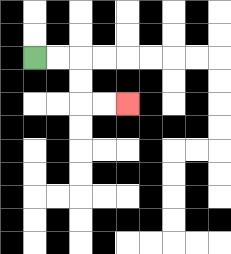{'start': '[1, 2]', 'end': '[5, 4]', 'path_directions': 'R,R,D,D,R,R', 'path_coordinates': '[[1, 2], [2, 2], [3, 2], [3, 3], [3, 4], [4, 4], [5, 4]]'}